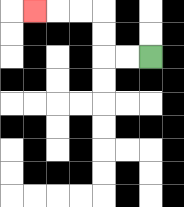{'start': '[6, 2]', 'end': '[1, 0]', 'path_directions': 'L,L,U,U,L,L,L', 'path_coordinates': '[[6, 2], [5, 2], [4, 2], [4, 1], [4, 0], [3, 0], [2, 0], [1, 0]]'}